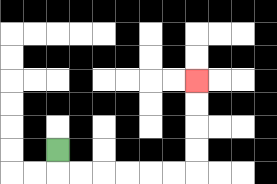{'start': '[2, 6]', 'end': '[8, 3]', 'path_directions': 'D,R,R,R,R,R,R,U,U,U,U', 'path_coordinates': '[[2, 6], [2, 7], [3, 7], [4, 7], [5, 7], [6, 7], [7, 7], [8, 7], [8, 6], [8, 5], [8, 4], [8, 3]]'}